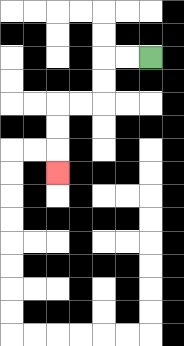{'start': '[6, 2]', 'end': '[2, 7]', 'path_directions': 'L,L,D,D,L,L,D,D,D', 'path_coordinates': '[[6, 2], [5, 2], [4, 2], [4, 3], [4, 4], [3, 4], [2, 4], [2, 5], [2, 6], [2, 7]]'}